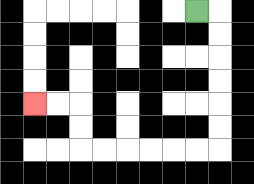{'start': '[8, 0]', 'end': '[1, 4]', 'path_directions': 'R,D,D,D,D,D,D,L,L,L,L,L,L,U,U,L,L', 'path_coordinates': '[[8, 0], [9, 0], [9, 1], [9, 2], [9, 3], [9, 4], [9, 5], [9, 6], [8, 6], [7, 6], [6, 6], [5, 6], [4, 6], [3, 6], [3, 5], [3, 4], [2, 4], [1, 4]]'}